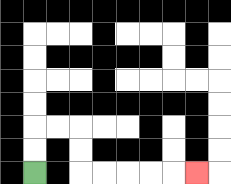{'start': '[1, 7]', 'end': '[8, 7]', 'path_directions': 'U,U,R,R,D,D,R,R,R,R,R', 'path_coordinates': '[[1, 7], [1, 6], [1, 5], [2, 5], [3, 5], [3, 6], [3, 7], [4, 7], [5, 7], [6, 7], [7, 7], [8, 7]]'}